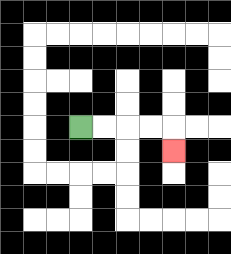{'start': '[3, 5]', 'end': '[7, 6]', 'path_directions': 'R,R,R,R,D', 'path_coordinates': '[[3, 5], [4, 5], [5, 5], [6, 5], [7, 5], [7, 6]]'}